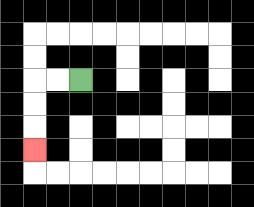{'start': '[3, 3]', 'end': '[1, 6]', 'path_directions': 'L,L,D,D,D', 'path_coordinates': '[[3, 3], [2, 3], [1, 3], [1, 4], [1, 5], [1, 6]]'}